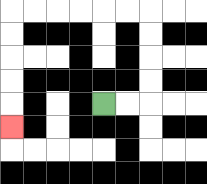{'start': '[4, 4]', 'end': '[0, 5]', 'path_directions': 'R,R,U,U,U,U,L,L,L,L,L,L,D,D,D,D,D', 'path_coordinates': '[[4, 4], [5, 4], [6, 4], [6, 3], [6, 2], [6, 1], [6, 0], [5, 0], [4, 0], [3, 0], [2, 0], [1, 0], [0, 0], [0, 1], [0, 2], [0, 3], [0, 4], [0, 5]]'}